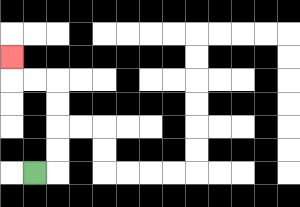{'start': '[1, 7]', 'end': '[0, 2]', 'path_directions': 'R,U,U,U,U,L,L,U', 'path_coordinates': '[[1, 7], [2, 7], [2, 6], [2, 5], [2, 4], [2, 3], [1, 3], [0, 3], [0, 2]]'}